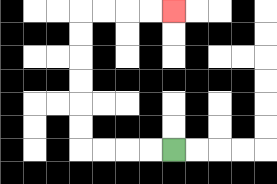{'start': '[7, 6]', 'end': '[7, 0]', 'path_directions': 'L,L,L,L,U,U,U,U,U,U,R,R,R,R', 'path_coordinates': '[[7, 6], [6, 6], [5, 6], [4, 6], [3, 6], [3, 5], [3, 4], [3, 3], [3, 2], [3, 1], [3, 0], [4, 0], [5, 0], [6, 0], [7, 0]]'}